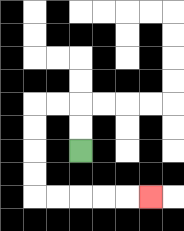{'start': '[3, 6]', 'end': '[6, 8]', 'path_directions': 'U,U,L,L,D,D,D,D,R,R,R,R,R', 'path_coordinates': '[[3, 6], [3, 5], [3, 4], [2, 4], [1, 4], [1, 5], [1, 6], [1, 7], [1, 8], [2, 8], [3, 8], [4, 8], [5, 8], [6, 8]]'}